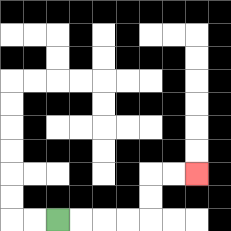{'start': '[2, 9]', 'end': '[8, 7]', 'path_directions': 'R,R,R,R,U,U,R,R', 'path_coordinates': '[[2, 9], [3, 9], [4, 9], [5, 9], [6, 9], [6, 8], [6, 7], [7, 7], [8, 7]]'}